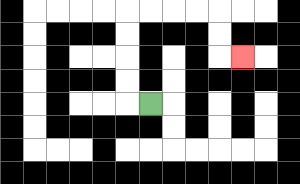{'start': '[6, 4]', 'end': '[10, 2]', 'path_directions': 'L,U,U,U,U,R,R,R,R,D,D,R', 'path_coordinates': '[[6, 4], [5, 4], [5, 3], [5, 2], [5, 1], [5, 0], [6, 0], [7, 0], [8, 0], [9, 0], [9, 1], [9, 2], [10, 2]]'}